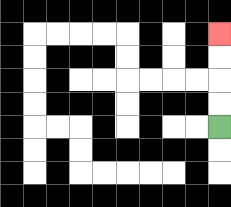{'start': '[9, 5]', 'end': '[9, 1]', 'path_directions': 'U,U,U,U', 'path_coordinates': '[[9, 5], [9, 4], [9, 3], [9, 2], [9, 1]]'}